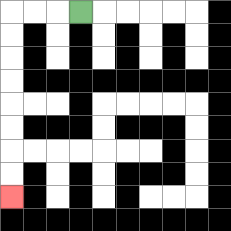{'start': '[3, 0]', 'end': '[0, 8]', 'path_directions': 'L,L,L,D,D,D,D,D,D,D,D', 'path_coordinates': '[[3, 0], [2, 0], [1, 0], [0, 0], [0, 1], [0, 2], [0, 3], [0, 4], [0, 5], [0, 6], [0, 7], [0, 8]]'}